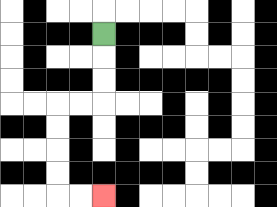{'start': '[4, 1]', 'end': '[4, 8]', 'path_directions': 'D,D,D,L,L,D,D,D,D,R,R', 'path_coordinates': '[[4, 1], [4, 2], [4, 3], [4, 4], [3, 4], [2, 4], [2, 5], [2, 6], [2, 7], [2, 8], [3, 8], [4, 8]]'}